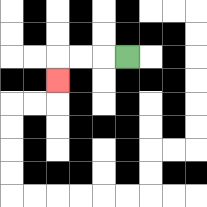{'start': '[5, 2]', 'end': '[2, 3]', 'path_directions': 'L,L,L,D', 'path_coordinates': '[[5, 2], [4, 2], [3, 2], [2, 2], [2, 3]]'}